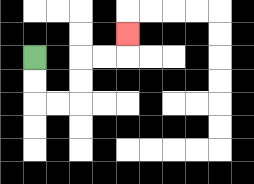{'start': '[1, 2]', 'end': '[5, 1]', 'path_directions': 'D,D,R,R,U,U,R,R,U', 'path_coordinates': '[[1, 2], [1, 3], [1, 4], [2, 4], [3, 4], [3, 3], [3, 2], [4, 2], [5, 2], [5, 1]]'}